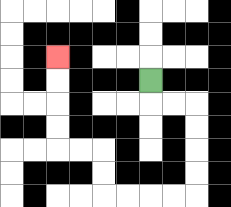{'start': '[6, 3]', 'end': '[2, 2]', 'path_directions': 'D,R,R,D,D,D,D,L,L,L,L,U,U,L,L,U,U,U,U', 'path_coordinates': '[[6, 3], [6, 4], [7, 4], [8, 4], [8, 5], [8, 6], [8, 7], [8, 8], [7, 8], [6, 8], [5, 8], [4, 8], [4, 7], [4, 6], [3, 6], [2, 6], [2, 5], [2, 4], [2, 3], [2, 2]]'}